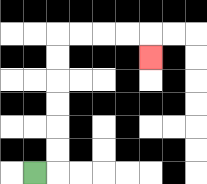{'start': '[1, 7]', 'end': '[6, 2]', 'path_directions': 'R,U,U,U,U,U,U,R,R,R,R,D', 'path_coordinates': '[[1, 7], [2, 7], [2, 6], [2, 5], [2, 4], [2, 3], [2, 2], [2, 1], [3, 1], [4, 1], [5, 1], [6, 1], [6, 2]]'}